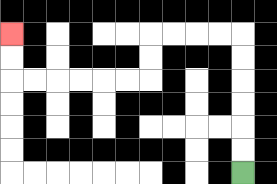{'start': '[10, 7]', 'end': '[0, 1]', 'path_directions': 'U,U,U,U,U,U,L,L,L,L,D,D,L,L,L,L,L,L,U,U', 'path_coordinates': '[[10, 7], [10, 6], [10, 5], [10, 4], [10, 3], [10, 2], [10, 1], [9, 1], [8, 1], [7, 1], [6, 1], [6, 2], [6, 3], [5, 3], [4, 3], [3, 3], [2, 3], [1, 3], [0, 3], [0, 2], [0, 1]]'}